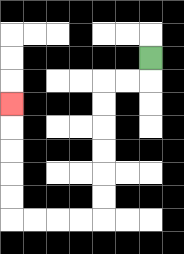{'start': '[6, 2]', 'end': '[0, 4]', 'path_directions': 'D,L,L,D,D,D,D,D,D,L,L,L,L,U,U,U,U,U', 'path_coordinates': '[[6, 2], [6, 3], [5, 3], [4, 3], [4, 4], [4, 5], [4, 6], [4, 7], [4, 8], [4, 9], [3, 9], [2, 9], [1, 9], [0, 9], [0, 8], [0, 7], [0, 6], [0, 5], [0, 4]]'}